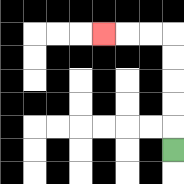{'start': '[7, 6]', 'end': '[4, 1]', 'path_directions': 'U,U,U,U,U,L,L,L', 'path_coordinates': '[[7, 6], [7, 5], [7, 4], [7, 3], [7, 2], [7, 1], [6, 1], [5, 1], [4, 1]]'}